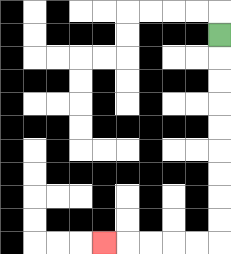{'start': '[9, 1]', 'end': '[4, 10]', 'path_directions': 'D,D,D,D,D,D,D,D,D,L,L,L,L,L', 'path_coordinates': '[[9, 1], [9, 2], [9, 3], [9, 4], [9, 5], [9, 6], [9, 7], [9, 8], [9, 9], [9, 10], [8, 10], [7, 10], [6, 10], [5, 10], [4, 10]]'}